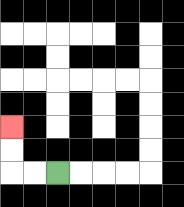{'start': '[2, 7]', 'end': '[0, 5]', 'path_directions': 'L,L,U,U', 'path_coordinates': '[[2, 7], [1, 7], [0, 7], [0, 6], [0, 5]]'}